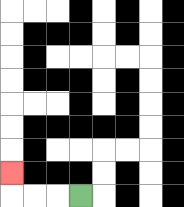{'start': '[3, 8]', 'end': '[0, 7]', 'path_directions': 'L,L,L,U', 'path_coordinates': '[[3, 8], [2, 8], [1, 8], [0, 8], [0, 7]]'}